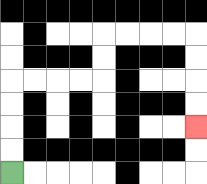{'start': '[0, 7]', 'end': '[8, 5]', 'path_directions': 'U,U,U,U,R,R,R,R,U,U,R,R,R,R,D,D,D,D', 'path_coordinates': '[[0, 7], [0, 6], [0, 5], [0, 4], [0, 3], [1, 3], [2, 3], [3, 3], [4, 3], [4, 2], [4, 1], [5, 1], [6, 1], [7, 1], [8, 1], [8, 2], [8, 3], [8, 4], [8, 5]]'}